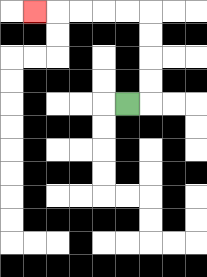{'start': '[5, 4]', 'end': '[1, 0]', 'path_directions': 'R,U,U,U,U,L,L,L,L,L', 'path_coordinates': '[[5, 4], [6, 4], [6, 3], [6, 2], [6, 1], [6, 0], [5, 0], [4, 0], [3, 0], [2, 0], [1, 0]]'}